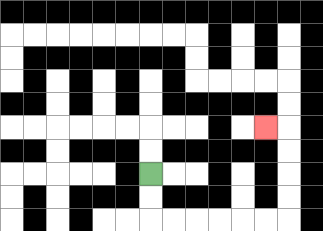{'start': '[6, 7]', 'end': '[11, 5]', 'path_directions': 'D,D,R,R,R,R,R,R,U,U,U,U,L', 'path_coordinates': '[[6, 7], [6, 8], [6, 9], [7, 9], [8, 9], [9, 9], [10, 9], [11, 9], [12, 9], [12, 8], [12, 7], [12, 6], [12, 5], [11, 5]]'}